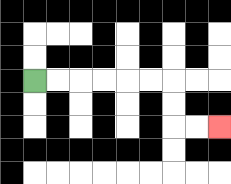{'start': '[1, 3]', 'end': '[9, 5]', 'path_directions': 'R,R,R,R,R,R,D,D,R,R', 'path_coordinates': '[[1, 3], [2, 3], [3, 3], [4, 3], [5, 3], [6, 3], [7, 3], [7, 4], [7, 5], [8, 5], [9, 5]]'}